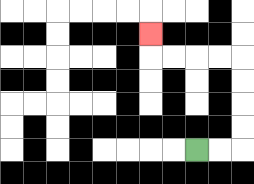{'start': '[8, 6]', 'end': '[6, 1]', 'path_directions': 'R,R,U,U,U,U,L,L,L,L,U', 'path_coordinates': '[[8, 6], [9, 6], [10, 6], [10, 5], [10, 4], [10, 3], [10, 2], [9, 2], [8, 2], [7, 2], [6, 2], [6, 1]]'}